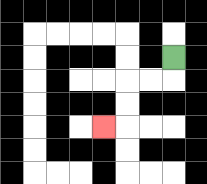{'start': '[7, 2]', 'end': '[4, 5]', 'path_directions': 'D,L,L,D,D,L', 'path_coordinates': '[[7, 2], [7, 3], [6, 3], [5, 3], [5, 4], [5, 5], [4, 5]]'}